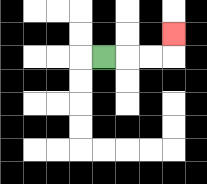{'start': '[4, 2]', 'end': '[7, 1]', 'path_directions': 'R,R,R,U', 'path_coordinates': '[[4, 2], [5, 2], [6, 2], [7, 2], [7, 1]]'}